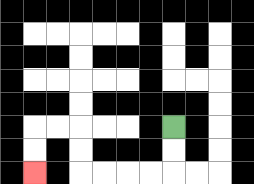{'start': '[7, 5]', 'end': '[1, 7]', 'path_directions': 'D,D,L,L,L,L,U,U,L,L,D,D', 'path_coordinates': '[[7, 5], [7, 6], [7, 7], [6, 7], [5, 7], [4, 7], [3, 7], [3, 6], [3, 5], [2, 5], [1, 5], [1, 6], [1, 7]]'}